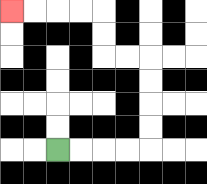{'start': '[2, 6]', 'end': '[0, 0]', 'path_directions': 'R,R,R,R,U,U,U,U,L,L,U,U,L,L,L,L', 'path_coordinates': '[[2, 6], [3, 6], [4, 6], [5, 6], [6, 6], [6, 5], [6, 4], [6, 3], [6, 2], [5, 2], [4, 2], [4, 1], [4, 0], [3, 0], [2, 0], [1, 0], [0, 0]]'}